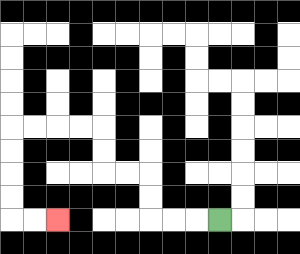{'start': '[9, 9]', 'end': '[2, 9]', 'path_directions': 'L,L,L,U,U,L,L,U,U,L,L,L,L,D,D,D,D,R,R', 'path_coordinates': '[[9, 9], [8, 9], [7, 9], [6, 9], [6, 8], [6, 7], [5, 7], [4, 7], [4, 6], [4, 5], [3, 5], [2, 5], [1, 5], [0, 5], [0, 6], [0, 7], [0, 8], [0, 9], [1, 9], [2, 9]]'}